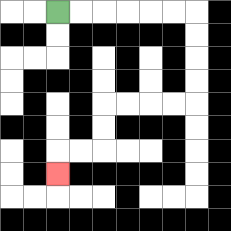{'start': '[2, 0]', 'end': '[2, 7]', 'path_directions': 'R,R,R,R,R,R,D,D,D,D,L,L,L,L,D,D,L,L,D', 'path_coordinates': '[[2, 0], [3, 0], [4, 0], [5, 0], [6, 0], [7, 0], [8, 0], [8, 1], [8, 2], [8, 3], [8, 4], [7, 4], [6, 4], [5, 4], [4, 4], [4, 5], [4, 6], [3, 6], [2, 6], [2, 7]]'}